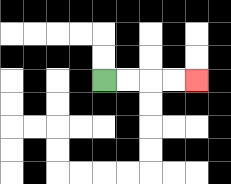{'start': '[4, 3]', 'end': '[8, 3]', 'path_directions': 'R,R,R,R', 'path_coordinates': '[[4, 3], [5, 3], [6, 3], [7, 3], [8, 3]]'}